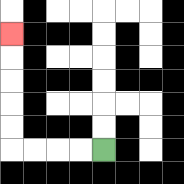{'start': '[4, 6]', 'end': '[0, 1]', 'path_directions': 'L,L,L,L,U,U,U,U,U', 'path_coordinates': '[[4, 6], [3, 6], [2, 6], [1, 6], [0, 6], [0, 5], [0, 4], [0, 3], [0, 2], [0, 1]]'}